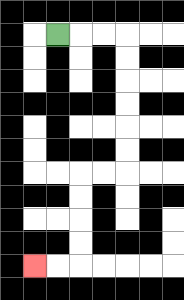{'start': '[2, 1]', 'end': '[1, 11]', 'path_directions': 'R,R,R,D,D,D,D,D,D,L,L,D,D,D,D,L,L', 'path_coordinates': '[[2, 1], [3, 1], [4, 1], [5, 1], [5, 2], [5, 3], [5, 4], [5, 5], [5, 6], [5, 7], [4, 7], [3, 7], [3, 8], [3, 9], [3, 10], [3, 11], [2, 11], [1, 11]]'}